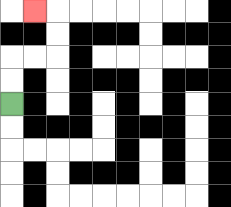{'start': '[0, 4]', 'end': '[1, 0]', 'path_directions': 'U,U,R,R,U,U,L', 'path_coordinates': '[[0, 4], [0, 3], [0, 2], [1, 2], [2, 2], [2, 1], [2, 0], [1, 0]]'}